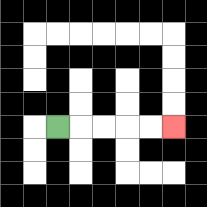{'start': '[2, 5]', 'end': '[7, 5]', 'path_directions': 'R,R,R,R,R', 'path_coordinates': '[[2, 5], [3, 5], [4, 5], [5, 5], [6, 5], [7, 5]]'}